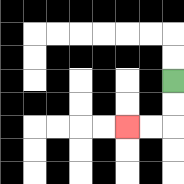{'start': '[7, 3]', 'end': '[5, 5]', 'path_directions': 'D,D,L,L', 'path_coordinates': '[[7, 3], [7, 4], [7, 5], [6, 5], [5, 5]]'}